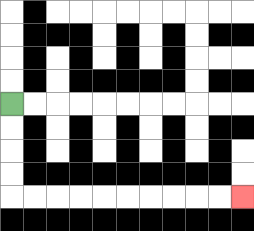{'start': '[0, 4]', 'end': '[10, 8]', 'path_directions': 'D,D,D,D,R,R,R,R,R,R,R,R,R,R', 'path_coordinates': '[[0, 4], [0, 5], [0, 6], [0, 7], [0, 8], [1, 8], [2, 8], [3, 8], [4, 8], [5, 8], [6, 8], [7, 8], [8, 8], [9, 8], [10, 8]]'}